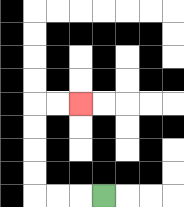{'start': '[4, 8]', 'end': '[3, 4]', 'path_directions': 'L,L,L,U,U,U,U,R,R', 'path_coordinates': '[[4, 8], [3, 8], [2, 8], [1, 8], [1, 7], [1, 6], [1, 5], [1, 4], [2, 4], [3, 4]]'}